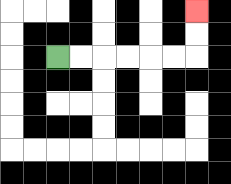{'start': '[2, 2]', 'end': '[8, 0]', 'path_directions': 'R,R,R,R,R,R,U,U', 'path_coordinates': '[[2, 2], [3, 2], [4, 2], [5, 2], [6, 2], [7, 2], [8, 2], [8, 1], [8, 0]]'}